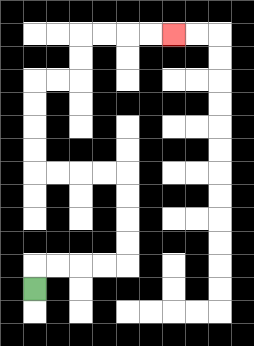{'start': '[1, 12]', 'end': '[7, 1]', 'path_directions': 'U,R,R,R,R,U,U,U,U,L,L,L,L,U,U,U,U,R,R,U,U,R,R,R,R', 'path_coordinates': '[[1, 12], [1, 11], [2, 11], [3, 11], [4, 11], [5, 11], [5, 10], [5, 9], [5, 8], [5, 7], [4, 7], [3, 7], [2, 7], [1, 7], [1, 6], [1, 5], [1, 4], [1, 3], [2, 3], [3, 3], [3, 2], [3, 1], [4, 1], [5, 1], [6, 1], [7, 1]]'}